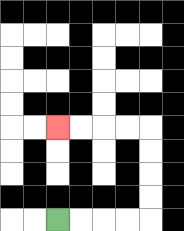{'start': '[2, 9]', 'end': '[2, 5]', 'path_directions': 'R,R,R,R,U,U,U,U,L,L,L,L', 'path_coordinates': '[[2, 9], [3, 9], [4, 9], [5, 9], [6, 9], [6, 8], [6, 7], [6, 6], [6, 5], [5, 5], [4, 5], [3, 5], [2, 5]]'}